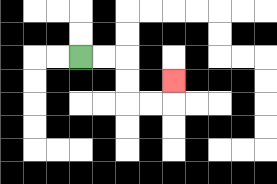{'start': '[3, 2]', 'end': '[7, 3]', 'path_directions': 'R,R,D,D,R,R,U', 'path_coordinates': '[[3, 2], [4, 2], [5, 2], [5, 3], [5, 4], [6, 4], [7, 4], [7, 3]]'}